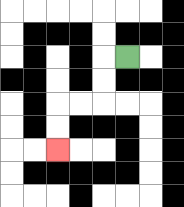{'start': '[5, 2]', 'end': '[2, 6]', 'path_directions': 'L,D,D,L,L,D,D', 'path_coordinates': '[[5, 2], [4, 2], [4, 3], [4, 4], [3, 4], [2, 4], [2, 5], [2, 6]]'}